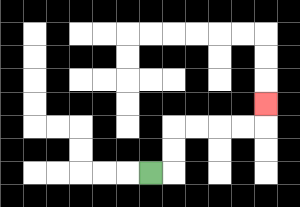{'start': '[6, 7]', 'end': '[11, 4]', 'path_directions': 'R,U,U,R,R,R,R,U', 'path_coordinates': '[[6, 7], [7, 7], [7, 6], [7, 5], [8, 5], [9, 5], [10, 5], [11, 5], [11, 4]]'}